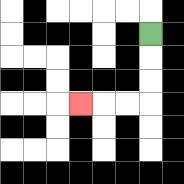{'start': '[6, 1]', 'end': '[3, 4]', 'path_directions': 'D,D,D,L,L,L', 'path_coordinates': '[[6, 1], [6, 2], [6, 3], [6, 4], [5, 4], [4, 4], [3, 4]]'}